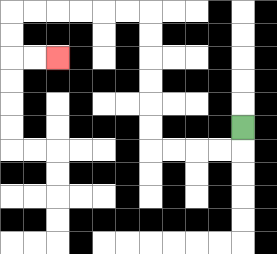{'start': '[10, 5]', 'end': '[2, 2]', 'path_directions': 'D,L,L,L,L,U,U,U,U,U,U,L,L,L,L,L,L,D,D,R,R', 'path_coordinates': '[[10, 5], [10, 6], [9, 6], [8, 6], [7, 6], [6, 6], [6, 5], [6, 4], [6, 3], [6, 2], [6, 1], [6, 0], [5, 0], [4, 0], [3, 0], [2, 0], [1, 0], [0, 0], [0, 1], [0, 2], [1, 2], [2, 2]]'}